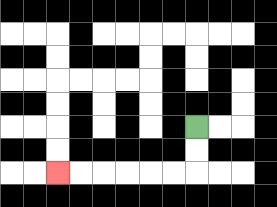{'start': '[8, 5]', 'end': '[2, 7]', 'path_directions': 'D,D,L,L,L,L,L,L', 'path_coordinates': '[[8, 5], [8, 6], [8, 7], [7, 7], [6, 7], [5, 7], [4, 7], [3, 7], [2, 7]]'}